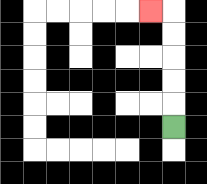{'start': '[7, 5]', 'end': '[6, 0]', 'path_directions': 'U,U,U,U,U,L', 'path_coordinates': '[[7, 5], [7, 4], [7, 3], [7, 2], [7, 1], [7, 0], [6, 0]]'}